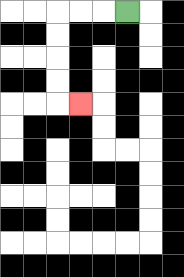{'start': '[5, 0]', 'end': '[3, 4]', 'path_directions': 'L,L,L,D,D,D,D,R', 'path_coordinates': '[[5, 0], [4, 0], [3, 0], [2, 0], [2, 1], [2, 2], [2, 3], [2, 4], [3, 4]]'}